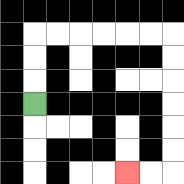{'start': '[1, 4]', 'end': '[5, 7]', 'path_directions': 'U,U,U,R,R,R,R,R,R,D,D,D,D,D,D,L,L', 'path_coordinates': '[[1, 4], [1, 3], [1, 2], [1, 1], [2, 1], [3, 1], [4, 1], [5, 1], [6, 1], [7, 1], [7, 2], [7, 3], [7, 4], [7, 5], [7, 6], [7, 7], [6, 7], [5, 7]]'}